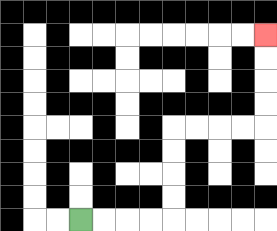{'start': '[3, 9]', 'end': '[11, 1]', 'path_directions': 'R,R,R,R,U,U,U,U,R,R,R,R,U,U,U,U', 'path_coordinates': '[[3, 9], [4, 9], [5, 9], [6, 9], [7, 9], [7, 8], [7, 7], [7, 6], [7, 5], [8, 5], [9, 5], [10, 5], [11, 5], [11, 4], [11, 3], [11, 2], [11, 1]]'}